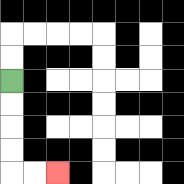{'start': '[0, 3]', 'end': '[2, 7]', 'path_directions': 'D,D,D,D,R,R', 'path_coordinates': '[[0, 3], [0, 4], [0, 5], [0, 6], [0, 7], [1, 7], [2, 7]]'}